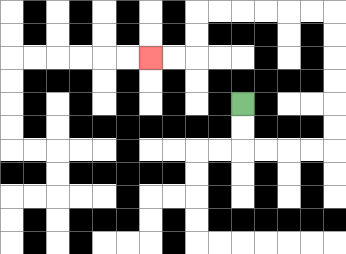{'start': '[10, 4]', 'end': '[6, 2]', 'path_directions': 'D,D,R,R,R,R,U,U,U,U,U,U,L,L,L,L,L,L,D,D,L,L', 'path_coordinates': '[[10, 4], [10, 5], [10, 6], [11, 6], [12, 6], [13, 6], [14, 6], [14, 5], [14, 4], [14, 3], [14, 2], [14, 1], [14, 0], [13, 0], [12, 0], [11, 0], [10, 0], [9, 0], [8, 0], [8, 1], [8, 2], [7, 2], [6, 2]]'}